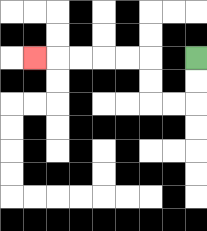{'start': '[8, 2]', 'end': '[1, 2]', 'path_directions': 'D,D,L,L,U,U,L,L,L,L,L', 'path_coordinates': '[[8, 2], [8, 3], [8, 4], [7, 4], [6, 4], [6, 3], [6, 2], [5, 2], [4, 2], [3, 2], [2, 2], [1, 2]]'}